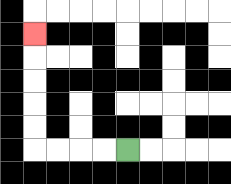{'start': '[5, 6]', 'end': '[1, 1]', 'path_directions': 'L,L,L,L,U,U,U,U,U', 'path_coordinates': '[[5, 6], [4, 6], [3, 6], [2, 6], [1, 6], [1, 5], [1, 4], [1, 3], [1, 2], [1, 1]]'}